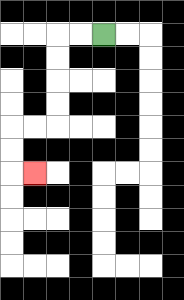{'start': '[4, 1]', 'end': '[1, 7]', 'path_directions': 'L,L,D,D,D,D,L,L,D,D,R', 'path_coordinates': '[[4, 1], [3, 1], [2, 1], [2, 2], [2, 3], [2, 4], [2, 5], [1, 5], [0, 5], [0, 6], [0, 7], [1, 7]]'}